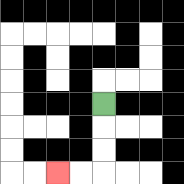{'start': '[4, 4]', 'end': '[2, 7]', 'path_directions': 'D,D,D,L,L', 'path_coordinates': '[[4, 4], [4, 5], [4, 6], [4, 7], [3, 7], [2, 7]]'}